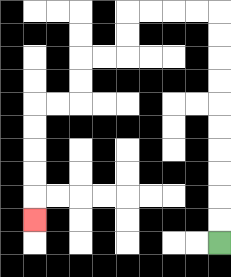{'start': '[9, 10]', 'end': '[1, 9]', 'path_directions': 'U,U,U,U,U,U,U,U,U,U,L,L,L,L,D,D,L,L,D,D,L,L,D,D,D,D,D', 'path_coordinates': '[[9, 10], [9, 9], [9, 8], [9, 7], [9, 6], [9, 5], [9, 4], [9, 3], [9, 2], [9, 1], [9, 0], [8, 0], [7, 0], [6, 0], [5, 0], [5, 1], [5, 2], [4, 2], [3, 2], [3, 3], [3, 4], [2, 4], [1, 4], [1, 5], [1, 6], [1, 7], [1, 8], [1, 9]]'}